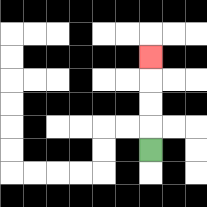{'start': '[6, 6]', 'end': '[6, 2]', 'path_directions': 'U,U,U,U', 'path_coordinates': '[[6, 6], [6, 5], [6, 4], [6, 3], [6, 2]]'}